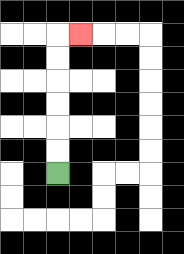{'start': '[2, 7]', 'end': '[3, 1]', 'path_directions': 'U,U,U,U,U,U,R', 'path_coordinates': '[[2, 7], [2, 6], [2, 5], [2, 4], [2, 3], [2, 2], [2, 1], [3, 1]]'}